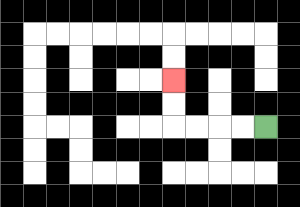{'start': '[11, 5]', 'end': '[7, 3]', 'path_directions': 'L,L,L,L,U,U', 'path_coordinates': '[[11, 5], [10, 5], [9, 5], [8, 5], [7, 5], [7, 4], [7, 3]]'}